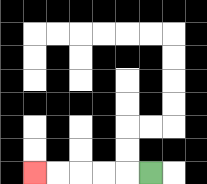{'start': '[6, 7]', 'end': '[1, 7]', 'path_directions': 'L,L,L,L,L', 'path_coordinates': '[[6, 7], [5, 7], [4, 7], [3, 7], [2, 7], [1, 7]]'}